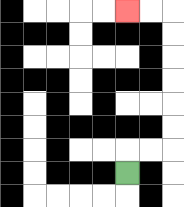{'start': '[5, 7]', 'end': '[5, 0]', 'path_directions': 'U,R,R,U,U,U,U,U,U,L,L', 'path_coordinates': '[[5, 7], [5, 6], [6, 6], [7, 6], [7, 5], [7, 4], [7, 3], [7, 2], [7, 1], [7, 0], [6, 0], [5, 0]]'}